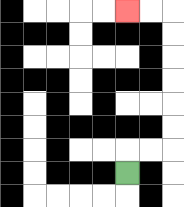{'start': '[5, 7]', 'end': '[5, 0]', 'path_directions': 'U,R,R,U,U,U,U,U,U,L,L', 'path_coordinates': '[[5, 7], [5, 6], [6, 6], [7, 6], [7, 5], [7, 4], [7, 3], [7, 2], [7, 1], [7, 0], [6, 0], [5, 0]]'}